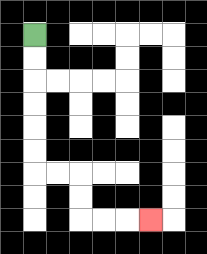{'start': '[1, 1]', 'end': '[6, 9]', 'path_directions': 'D,D,D,D,D,D,R,R,D,D,R,R,R', 'path_coordinates': '[[1, 1], [1, 2], [1, 3], [1, 4], [1, 5], [1, 6], [1, 7], [2, 7], [3, 7], [3, 8], [3, 9], [4, 9], [5, 9], [6, 9]]'}